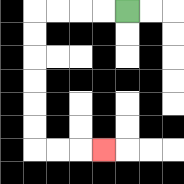{'start': '[5, 0]', 'end': '[4, 6]', 'path_directions': 'L,L,L,L,D,D,D,D,D,D,R,R,R', 'path_coordinates': '[[5, 0], [4, 0], [3, 0], [2, 0], [1, 0], [1, 1], [1, 2], [1, 3], [1, 4], [1, 5], [1, 6], [2, 6], [3, 6], [4, 6]]'}